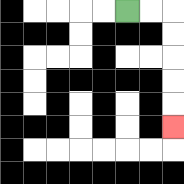{'start': '[5, 0]', 'end': '[7, 5]', 'path_directions': 'R,R,D,D,D,D,D', 'path_coordinates': '[[5, 0], [6, 0], [7, 0], [7, 1], [7, 2], [7, 3], [7, 4], [7, 5]]'}